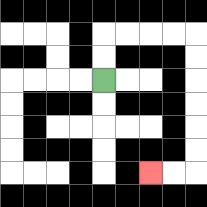{'start': '[4, 3]', 'end': '[6, 7]', 'path_directions': 'U,U,R,R,R,R,D,D,D,D,D,D,L,L', 'path_coordinates': '[[4, 3], [4, 2], [4, 1], [5, 1], [6, 1], [7, 1], [8, 1], [8, 2], [8, 3], [8, 4], [8, 5], [8, 6], [8, 7], [7, 7], [6, 7]]'}